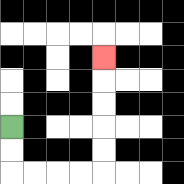{'start': '[0, 5]', 'end': '[4, 2]', 'path_directions': 'D,D,R,R,R,R,U,U,U,U,U', 'path_coordinates': '[[0, 5], [0, 6], [0, 7], [1, 7], [2, 7], [3, 7], [4, 7], [4, 6], [4, 5], [4, 4], [4, 3], [4, 2]]'}